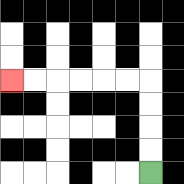{'start': '[6, 7]', 'end': '[0, 3]', 'path_directions': 'U,U,U,U,L,L,L,L,L,L', 'path_coordinates': '[[6, 7], [6, 6], [6, 5], [6, 4], [6, 3], [5, 3], [4, 3], [3, 3], [2, 3], [1, 3], [0, 3]]'}